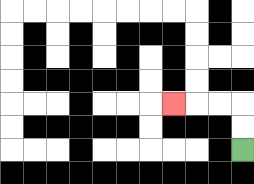{'start': '[10, 6]', 'end': '[7, 4]', 'path_directions': 'U,U,L,L,L', 'path_coordinates': '[[10, 6], [10, 5], [10, 4], [9, 4], [8, 4], [7, 4]]'}